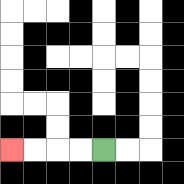{'start': '[4, 6]', 'end': '[0, 6]', 'path_directions': 'L,L,L,L', 'path_coordinates': '[[4, 6], [3, 6], [2, 6], [1, 6], [0, 6]]'}